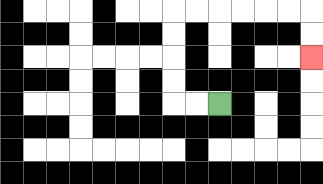{'start': '[9, 4]', 'end': '[13, 2]', 'path_directions': 'L,L,U,U,U,U,R,R,R,R,R,R,D,D', 'path_coordinates': '[[9, 4], [8, 4], [7, 4], [7, 3], [7, 2], [7, 1], [7, 0], [8, 0], [9, 0], [10, 0], [11, 0], [12, 0], [13, 0], [13, 1], [13, 2]]'}